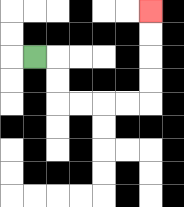{'start': '[1, 2]', 'end': '[6, 0]', 'path_directions': 'R,D,D,R,R,R,R,U,U,U,U', 'path_coordinates': '[[1, 2], [2, 2], [2, 3], [2, 4], [3, 4], [4, 4], [5, 4], [6, 4], [6, 3], [6, 2], [6, 1], [6, 0]]'}